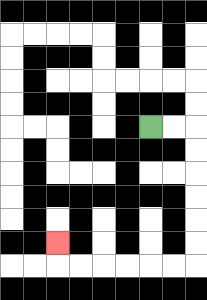{'start': '[6, 5]', 'end': '[2, 10]', 'path_directions': 'R,R,D,D,D,D,D,D,L,L,L,L,L,L,U', 'path_coordinates': '[[6, 5], [7, 5], [8, 5], [8, 6], [8, 7], [8, 8], [8, 9], [8, 10], [8, 11], [7, 11], [6, 11], [5, 11], [4, 11], [3, 11], [2, 11], [2, 10]]'}